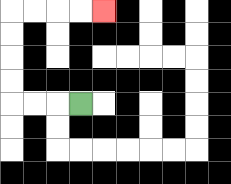{'start': '[3, 4]', 'end': '[4, 0]', 'path_directions': 'L,L,L,U,U,U,U,R,R,R,R', 'path_coordinates': '[[3, 4], [2, 4], [1, 4], [0, 4], [0, 3], [0, 2], [0, 1], [0, 0], [1, 0], [2, 0], [3, 0], [4, 0]]'}